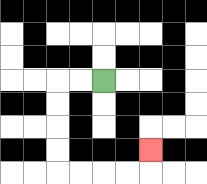{'start': '[4, 3]', 'end': '[6, 6]', 'path_directions': 'L,L,D,D,D,D,R,R,R,R,U', 'path_coordinates': '[[4, 3], [3, 3], [2, 3], [2, 4], [2, 5], [2, 6], [2, 7], [3, 7], [4, 7], [5, 7], [6, 7], [6, 6]]'}